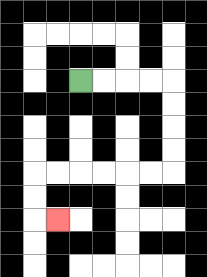{'start': '[3, 3]', 'end': '[2, 9]', 'path_directions': 'R,R,R,R,D,D,D,D,L,L,L,L,L,L,D,D,R', 'path_coordinates': '[[3, 3], [4, 3], [5, 3], [6, 3], [7, 3], [7, 4], [7, 5], [7, 6], [7, 7], [6, 7], [5, 7], [4, 7], [3, 7], [2, 7], [1, 7], [1, 8], [1, 9], [2, 9]]'}